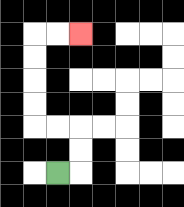{'start': '[2, 7]', 'end': '[3, 1]', 'path_directions': 'R,U,U,L,L,U,U,U,U,R,R', 'path_coordinates': '[[2, 7], [3, 7], [3, 6], [3, 5], [2, 5], [1, 5], [1, 4], [1, 3], [1, 2], [1, 1], [2, 1], [3, 1]]'}